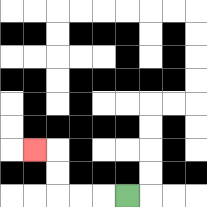{'start': '[5, 8]', 'end': '[1, 6]', 'path_directions': 'L,L,L,U,U,L', 'path_coordinates': '[[5, 8], [4, 8], [3, 8], [2, 8], [2, 7], [2, 6], [1, 6]]'}